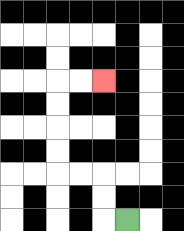{'start': '[5, 9]', 'end': '[4, 3]', 'path_directions': 'L,U,U,L,L,U,U,U,U,R,R', 'path_coordinates': '[[5, 9], [4, 9], [4, 8], [4, 7], [3, 7], [2, 7], [2, 6], [2, 5], [2, 4], [2, 3], [3, 3], [4, 3]]'}